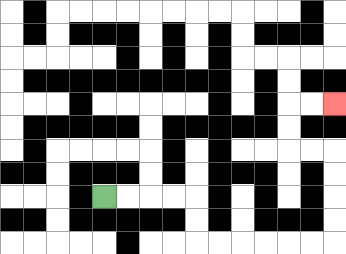{'start': '[4, 8]', 'end': '[14, 4]', 'path_directions': 'R,R,R,R,D,D,R,R,R,R,R,R,U,U,U,U,L,L,U,U,R,R', 'path_coordinates': '[[4, 8], [5, 8], [6, 8], [7, 8], [8, 8], [8, 9], [8, 10], [9, 10], [10, 10], [11, 10], [12, 10], [13, 10], [14, 10], [14, 9], [14, 8], [14, 7], [14, 6], [13, 6], [12, 6], [12, 5], [12, 4], [13, 4], [14, 4]]'}